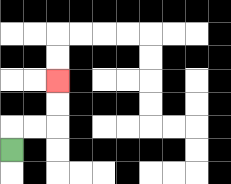{'start': '[0, 6]', 'end': '[2, 3]', 'path_directions': 'U,R,R,U,U', 'path_coordinates': '[[0, 6], [0, 5], [1, 5], [2, 5], [2, 4], [2, 3]]'}